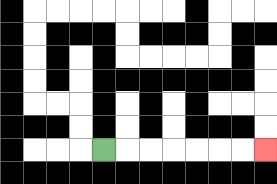{'start': '[4, 6]', 'end': '[11, 6]', 'path_directions': 'R,R,R,R,R,R,R', 'path_coordinates': '[[4, 6], [5, 6], [6, 6], [7, 6], [8, 6], [9, 6], [10, 6], [11, 6]]'}